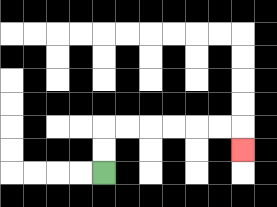{'start': '[4, 7]', 'end': '[10, 6]', 'path_directions': 'U,U,R,R,R,R,R,R,D', 'path_coordinates': '[[4, 7], [4, 6], [4, 5], [5, 5], [6, 5], [7, 5], [8, 5], [9, 5], [10, 5], [10, 6]]'}